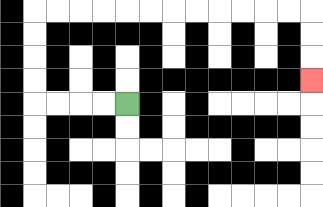{'start': '[5, 4]', 'end': '[13, 3]', 'path_directions': 'L,L,L,L,U,U,U,U,R,R,R,R,R,R,R,R,R,R,R,R,D,D,D', 'path_coordinates': '[[5, 4], [4, 4], [3, 4], [2, 4], [1, 4], [1, 3], [1, 2], [1, 1], [1, 0], [2, 0], [3, 0], [4, 0], [5, 0], [6, 0], [7, 0], [8, 0], [9, 0], [10, 0], [11, 0], [12, 0], [13, 0], [13, 1], [13, 2], [13, 3]]'}